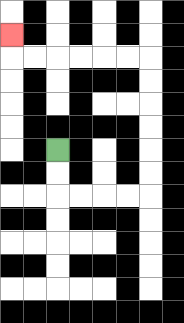{'start': '[2, 6]', 'end': '[0, 1]', 'path_directions': 'D,D,R,R,R,R,U,U,U,U,U,U,L,L,L,L,L,L,U', 'path_coordinates': '[[2, 6], [2, 7], [2, 8], [3, 8], [4, 8], [5, 8], [6, 8], [6, 7], [6, 6], [6, 5], [6, 4], [6, 3], [6, 2], [5, 2], [4, 2], [3, 2], [2, 2], [1, 2], [0, 2], [0, 1]]'}